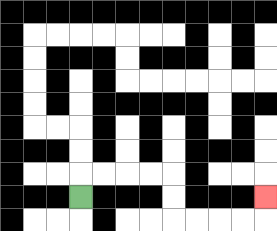{'start': '[3, 8]', 'end': '[11, 8]', 'path_directions': 'U,R,R,R,R,D,D,R,R,R,R,U', 'path_coordinates': '[[3, 8], [3, 7], [4, 7], [5, 7], [6, 7], [7, 7], [7, 8], [7, 9], [8, 9], [9, 9], [10, 9], [11, 9], [11, 8]]'}